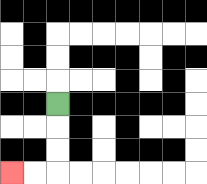{'start': '[2, 4]', 'end': '[0, 7]', 'path_directions': 'D,D,D,L,L', 'path_coordinates': '[[2, 4], [2, 5], [2, 6], [2, 7], [1, 7], [0, 7]]'}